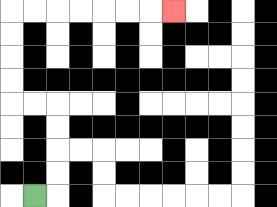{'start': '[1, 8]', 'end': '[7, 0]', 'path_directions': 'R,U,U,U,U,L,L,U,U,U,U,R,R,R,R,R,R,R', 'path_coordinates': '[[1, 8], [2, 8], [2, 7], [2, 6], [2, 5], [2, 4], [1, 4], [0, 4], [0, 3], [0, 2], [0, 1], [0, 0], [1, 0], [2, 0], [3, 0], [4, 0], [5, 0], [6, 0], [7, 0]]'}